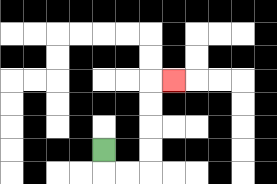{'start': '[4, 6]', 'end': '[7, 3]', 'path_directions': 'D,R,R,U,U,U,U,R', 'path_coordinates': '[[4, 6], [4, 7], [5, 7], [6, 7], [6, 6], [6, 5], [6, 4], [6, 3], [7, 3]]'}